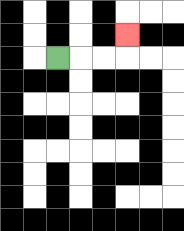{'start': '[2, 2]', 'end': '[5, 1]', 'path_directions': 'R,R,R,U', 'path_coordinates': '[[2, 2], [3, 2], [4, 2], [5, 2], [5, 1]]'}